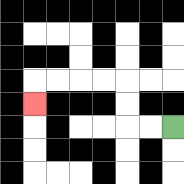{'start': '[7, 5]', 'end': '[1, 4]', 'path_directions': 'L,L,U,U,L,L,L,L,D', 'path_coordinates': '[[7, 5], [6, 5], [5, 5], [5, 4], [5, 3], [4, 3], [3, 3], [2, 3], [1, 3], [1, 4]]'}